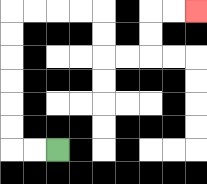{'start': '[2, 6]', 'end': '[8, 0]', 'path_directions': 'L,L,U,U,U,U,U,U,R,R,R,R,D,D,R,R,U,U,R,R', 'path_coordinates': '[[2, 6], [1, 6], [0, 6], [0, 5], [0, 4], [0, 3], [0, 2], [0, 1], [0, 0], [1, 0], [2, 0], [3, 0], [4, 0], [4, 1], [4, 2], [5, 2], [6, 2], [6, 1], [6, 0], [7, 0], [8, 0]]'}